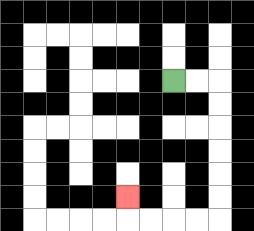{'start': '[7, 3]', 'end': '[5, 8]', 'path_directions': 'R,R,D,D,D,D,D,D,L,L,L,L,U', 'path_coordinates': '[[7, 3], [8, 3], [9, 3], [9, 4], [9, 5], [9, 6], [9, 7], [9, 8], [9, 9], [8, 9], [7, 9], [6, 9], [5, 9], [5, 8]]'}